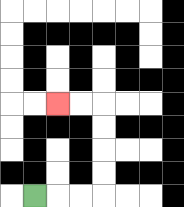{'start': '[1, 8]', 'end': '[2, 4]', 'path_directions': 'R,R,R,U,U,U,U,L,L', 'path_coordinates': '[[1, 8], [2, 8], [3, 8], [4, 8], [4, 7], [4, 6], [4, 5], [4, 4], [3, 4], [2, 4]]'}